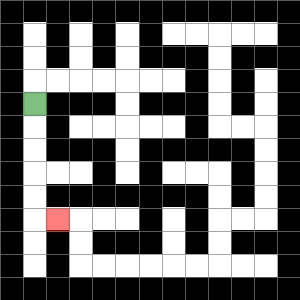{'start': '[1, 4]', 'end': '[2, 9]', 'path_directions': 'D,D,D,D,D,R', 'path_coordinates': '[[1, 4], [1, 5], [1, 6], [1, 7], [1, 8], [1, 9], [2, 9]]'}